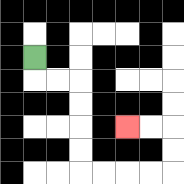{'start': '[1, 2]', 'end': '[5, 5]', 'path_directions': 'D,R,R,D,D,D,D,R,R,R,R,U,U,L,L', 'path_coordinates': '[[1, 2], [1, 3], [2, 3], [3, 3], [3, 4], [3, 5], [3, 6], [3, 7], [4, 7], [5, 7], [6, 7], [7, 7], [7, 6], [7, 5], [6, 5], [5, 5]]'}